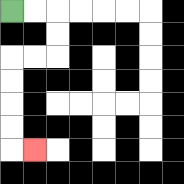{'start': '[0, 0]', 'end': '[1, 6]', 'path_directions': 'R,R,D,D,L,L,D,D,D,D,R', 'path_coordinates': '[[0, 0], [1, 0], [2, 0], [2, 1], [2, 2], [1, 2], [0, 2], [0, 3], [0, 4], [0, 5], [0, 6], [1, 6]]'}